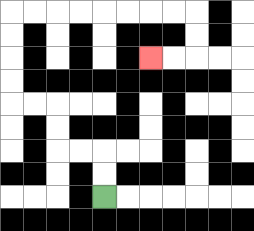{'start': '[4, 8]', 'end': '[6, 2]', 'path_directions': 'U,U,L,L,U,U,L,L,U,U,U,U,R,R,R,R,R,R,R,R,D,D,L,L', 'path_coordinates': '[[4, 8], [4, 7], [4, 6], [3, 6], [2, 6], [2, 5], [2, 4], [1, 4], [0, 4], [0, 3], [0, 2], [0, 1], [0, 0], [1, 0], [2, 0], [3, 0], [4, 0], [5, 0], [6, 0], [7, 0], [8, 0], [8, 1], [8, 2], [7, 2], [6, 2]]'}